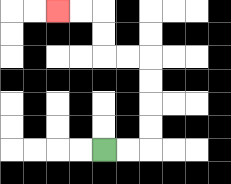{'start': '[4, 6]', 'end': '[2, 0]', 'path_directions': 'R,R,U,U,U,U,L,L,U,U,L,L', 'path_coordinates': '[[4, 6], [5, 6], [6, 6], [6, 5], [6, 4], [6, 3], [6, 2], [5, 2], [4, 2], [4, 1], [4, 0], [3, 0], [2, 0]]'}